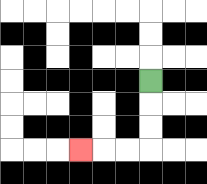{'start': '[6, 3]', 'end': '[3, 6]', 'path_directions': 'D,D,D,L,L,L', 'path_coordinates': '[[6, 3], [6, 4], [6, 5], [6, 6], [5, 6], [4, 6], [3, 6]]'}